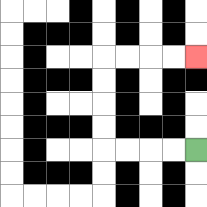{'start': '[8, 6]', 'end': '[8, 2]', 'path_directions': 'L,L,L,L,U,U,U,U,R,R,R,R', 'path_coordinates': '[[8, 6], [7, 6], [6, 6], [5, 6], [4, 6], [4, 5], [4, 4], [4, 3], [4, 2], [5, 2], [6, 2], [7, 2], [8, 2]]'}